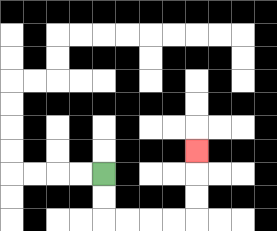{'start': '[4, 7]', 'end': '[8, 6]', 'path_directions': 'D,D,R,R,R,R,U,U,U', 'path_coordinates': '[[4, 7], [4, 8], [4, 9], [5, 9], [6, 9], [7, 9], [8, 9], [8, 8], [8, 7], [8, 6]]'}